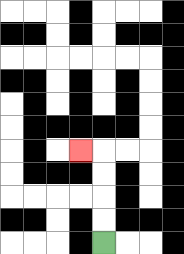{'start': '[4, 10]', 'end': '[3, 6]', 'path_directions': 'U,U,U,U,L', 'path_coordinates': '[[4, 10], [4, 9], [4, 8], [4, 7], [4, 6], [3, 6]]'}